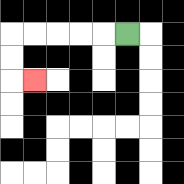{'start': '[5, 1]', 'end': '[1, 3]', 'path_directions': 'L,L,L,L,L,D,D,R', 'path_coordinates': '[[5, 1], [4, 1], [3, 1], [2, 1], [1, 1], [0, 1], [0, 2], [0, 3], [1, 3]]'}